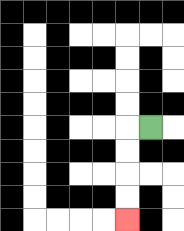{'start': '[6, 5]', 'end': '[5, 9]', 'path_directions': 'L,D,D,D,D', 'path_coordinates': '[[6, 5], [5, 5], [5, 6], [5, 7], [5, 8], [5, 9]]'}